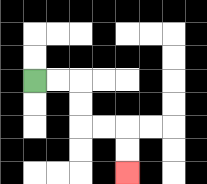{'start': '[1, 3]', 'end': '[5, 7]', 'path_directions': 'R,R,D,D,R,R,D,D', 'path_coordinates': '[[1, 3], [2, 3], [3, 3], [3, 4], [3, 5], [4, 5], [5, 5], [5, 6], [5, 7]]'}